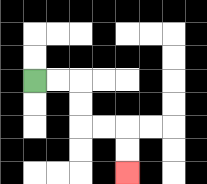{'start': '[1, 3]', 'end': '[5, 7]', 'path_directions': 'R,R,D,D,R,R,D,D', 'path_coordinates': '[[1, 3], [2, 3], [3, 3], [3, 4], [3, 5], [4, 5], [5, 5], [5, 6], [5, 7]]'}